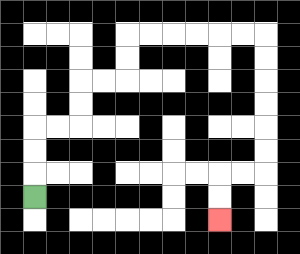{'start': '[1, 8]', 'end': '[9, 9]', 'path_directions': 'U,U,U,R,R,U,U,R,R,U,U,R,R,R,R,R,R,D,D,D,D,D,D,L,L,D,D', 'path_coordinates': '[[1, 8], [1, 7], [1, 6], [1, 5], [2, 5], [3, 5], [3, 4], [3, 3], [4, 3], [5, 3], [5, 2], [5, 1], [6, 1], [7, 1], [8, 1], [9, 1], [10, 1], [11, 1], [11, 2], [11, 3], [11, 4], [11, 5], [11, 6], [11, 7], [10, 7], [9, 7], [9, 8], [9, 9]]'}